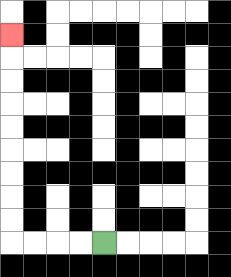{'start': '[4, 10]', 'end': '[0, 1]', 'path_directions': 'L,L,L,L,U,U,U,U,U,U,U,U,U', 'path_coordinates': '[[4, 10], [3, 10], [2, 10], [1, 10], [0, 10], [0, 9], [0, 8], [0, 7], [0, 6], [0, 5], [0, 4], [0, 3], [0, 2], [0, 1]]'}